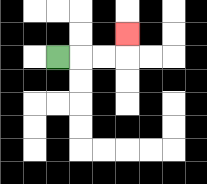{'start': '[2, 2]', 'end': '[5, 1]', 'path_directions': 'R,R,R,U', 'path_coordinates': '[[2, 2], [3, 2], [4, 2], [5, 2], [5, 1]]'}